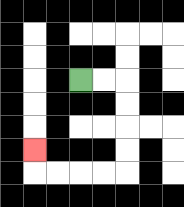{'start': '[3, 3]', 'end': '[1, 6]', 'path_directions': 'R,R,D,D,D,D,L,L,L,L,U', 'path_coordinates': '[[3, 3], [4, 3], [5, 3], [5, 4], [5, 5], [5, 6], [5, 7], [4, 7], [3, 7], [2, 7], [1, 7], [1, 6]]'}